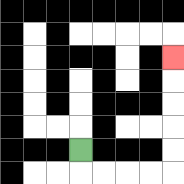{'start': '[3, 6]', 'end': '[7, 2]', 'path_directions': 'D,R,R,R,R,U,U,U,U,U', 'path_coordinates': '[[3, 6], [3, 7], [4, 7], [5, 7], [6, 7], [7, 7], [7, 6], [7, 5], [7, 4], [7, 3], [7, 2]]'}